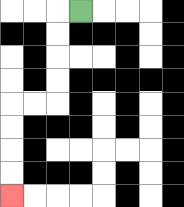{'start': '[3, 0]', 'end': '[0, 8]', 'path_directions': 'L,D,D,D,D,L,L,D,D,D,D', 'path_coordinates': '[[3, 0], [2, 0], [2, 1], [2, 2], [2, 3], [2, 4], [1, 4], [0, 4], [0, 5], [0, 6], [0, 7], [0, 8]]'}